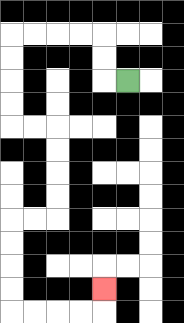{'start': '[5, 3]', 'end': '[4, 12]', 'path_directions': 'L,U,U,L,L,L,L,D,D,D,D,R,R,D,D,D,D,L,L,D,D,D,D,R,R,R,R,U', 'path_coordinates': '[[5, 3], [4, 3], [4, 2], [4, 1], [3, 1], [2, 1], [1, 1], [0, 1], [0, 2], [0, 3], [0, 4], [0, 5], [1, 5], [2, 5], [2, 6], [2, 7], [2, 8], [2, 9], [1, 9], [0, 9], [0, 10], [0, 11], [0, 12], [0, 13], [1, 13], [2, 13], [3, 13], [4, 13], [4, 12]]'}